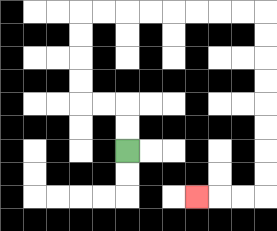{'start': '[5, 6]', 'end': '[8, 8]', 'path_directions': 'U,U,L,L,U,U,U,U,R,R,R,R,R,R,R,R,D,D,D,D,D,D,D,D,L,L,L', 'path_coordinates': '[[5, 6], [5, 5], [5, 4], [4, 4], [3, 4], [3, 3], [3, 2], [3, 1], [3, 0], [4, 0], [5, 0], [6, 0], [7, 0], [8, 0], [9, 0], [10, 0], [11, 0], [11, 1], [11, 2], [11, 3], [11, 4], [11, 5], [11, 6], [11, 7], [11, 8], [10, 8], [9, 8], [8, 8]]'}